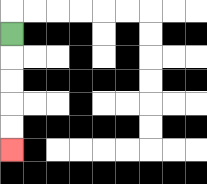{'start': '[0, 1]', 'end': '[0, 6]', 'path_directions': 'D,D,D,D,D', 'path_coordinates': '[[0, 1], [0, 2], [0, 3], [0, 4], [0, 5], [0, 6]]'}